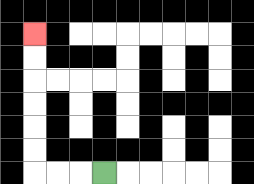{'start': '[4, 7]', 'end': '[1, 1]', 'path_directions': 'L,L,L,U,U,U,U,U,U', 'path_coordinates': '[[4, 7], [3, 7], [2, 7], [1, 7], [1, 6], [1, 5], [1, 4], [1, 3], [1, 2], [1, 1]]'}